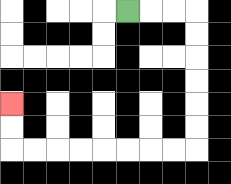{'start': '[5, 0]', 'end': '[0, 4]', 'path_directions': 'R,R,R,D,D,D,D,D,D,L,L,L,L,L,L,L,L,U,U', 'path_coordinates': '[[5, 0], [6, 0], [7, 0], [8, 0], [8, 1], [8, 2], [8, 3], [8, 4], [8, 5], [8, 6], [7, 6], [6, 6], [5, 6], [4, 6], [3, 6], [2, 6], [1, 6], [0, 6], [0, 5], [0, 4]]'}